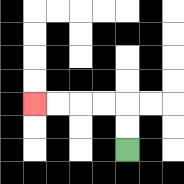{'start': '[5, 6]', 'end': '[1, 4]', 'path_directions': 'U,U,L,L,L,L', 'path_coordinates': '[[5, 6], [5, 5], [5, 4], [4, 4], [3, 4], [2, 4], [1, 4]]'}